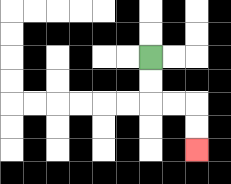{'start': '[6, 2]', 'end': '[8, 6]', 'path_directions': 'D,D,R,R,D,D', 'path_coordinates': '[[6, 2], [6, 3], [6, 4], [7, 4], [8, 4], [8, 5], [8, 6]]'}